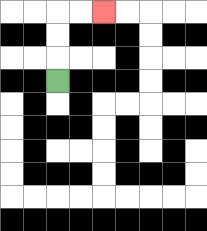{'start': '[2, 3]', 'end': '[4, 0]', 'path_directions': 'U,U,U,R,R', 'path_coordinates': '[[2, 3], [2, 2], [2, 1], [2, 0], [3, 0], [4, 0]]'}